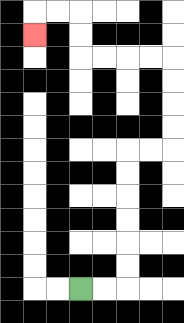{'start': '[3, 12]', 'end': '[1, 1]', 'path_directions': 'R,R,U,U,U,U,U,U,R,R,U,U,U,U,L,L,L,L,U,U,L,L,D', 'path_coordinates': '[[3, 12], [4, 12], [5, 12], [5, 11], [5, 10], [5, 9], [5, 8], [5, 7], [5, 6], [6, 6], [7, 6], [7, 5], [7, 4], [7, 3], [7, 2], [6, 2], [5, 2], [4, 2], [3, 2], [3, 1], [3, 0], [2, 0], [1, 0], [1, 1]]'}